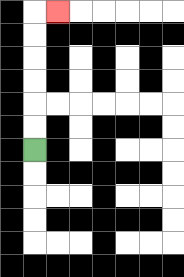{'start': '[1, 6]', 'end': '[2, 0]', 'path_directions': 'U,U,U,U,U,U,R', 'path_coordinates': '[[1, 6], [1, 5], [1, 4], [1, 3], [1, 2], [1, 1], [1, 0], [2, 0]]'}